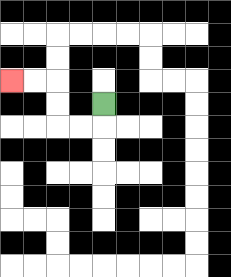{'start': '[4, 4]', 'end': '[0, 3]', 'path_directions': 'D,L,L,U,U,L,L', 'path_coordinates': '[[4, 4], [4, 5], [3, 5], [2, 5], [2, 4], [2, 3], [1, 3], [0, 3]]'}